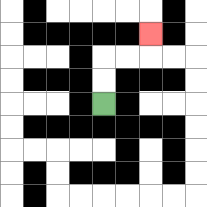{'start': '[4, 4]', 'end': '[6, 1]', 'path_directions': 'U,U,R,R,U', 'path_coordinates': '[[4, 4], [4, 3], [4, 2], [5, 2], [6, 2], [6, 1]]'}